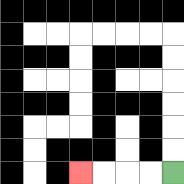{'start': '[7, 7]', 'end': '[3, 7]', 'path_directions': 'L,L,L,L', 'path_coordinates': '[[7, 7], [6, 7], [5, 7], [4, 7], [3, 7]]'}